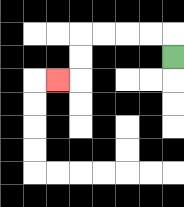{'start': '[7, 2]', 'end': '[2, 3]', 'path_directions': 'U,L,L,L,L,D,D,L', 'path_coordinates': '[[7, 2], [7, 1], [6, 1], [5, 1], [4, 1], [3, 1], [3, 2], [3, 3], [2, 3]]'}